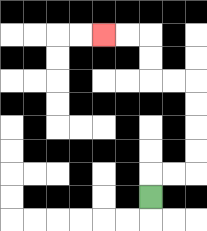{'start': '[6, 8]', 'end': '[4, 1]', 'path_directions': 'U,R,R,U,U,U,U,L,L,U,U,L,L', 'path_coordinates': '[[6, 8], [6, 7], [7, 7], [8, 7], [8, 6], [8, 5], [8, 4], [8, 3], [7, 3], [6, 3], [6, 2], [6, 1], [5, 1], [4, 1]]'}